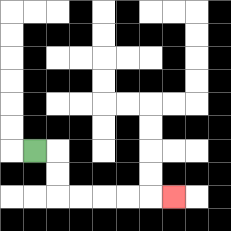{'start': '[1, 6]', 'end': '[7, 8]', 'path_directions': 'R,D,D,R,R,R,R,R', 'path_coordinates': '[[1, 6], [2, 6], [2, 7], [2, 8], [3, 8], [4, 8], [5, 8], [6, 8], [7, 8]]'}